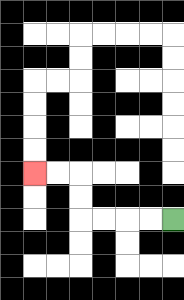{'start': '[7, 9]', 'end': '[1, 7]', 'path_directions': 'L,L,L,L,U,U,L,L', 'path_coordinates': '[[7, 9], [6, 9], [5, 9], [4, 9], [3, 9], [3, 8], [3, 7], [2, 7], [1, 7]]'}